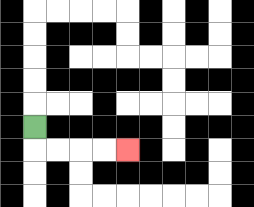{'start': '[1, 5]', 'end': '[5, 6]', 'path_directions': 'D,R,R,R,R', 'path_coordinates': '[[1, 5], [1, 6], [2, 6], [3, 6], [4, 6], [5, 6]]'}